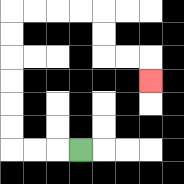{'start': '[3, 6]', 'end': '[6, 3]', 'path_directions': 'L,L,L,U,U,U,U,U,U,R,R,R,R,D,D,R,R,D', 'path_coordinates': '[[3, 6], [2, 6], [1, 6], [0, 6], [0, 5], [0, 4], [0, 3], [0, 2], [0, 1], [0, 0], [1, 0], [2, 0], [3, 0], [4, 0], [4, 1], [4, 2], [5, 2], [6, 2], [6, 3]]'}